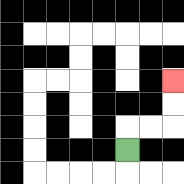{'start': '[5, 6]', 'end': '[7, 3]', 'path_directions': 'U,R,R,U,U', 'path_coordinates': '[[5, 6], [5, 5], [6, 5], [7, 5], [7, 4], [7, 3]]'}